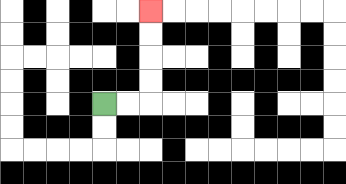{'start': '[4, 4]', 'end': '[6, 0]', 'path_directions': 'R,R,U,U,U,U', 'path_coordinates': '[[4, 4], [5, 4], [6, 4], [6, 3], [6, 2], [6, 1], [6, 0]]'}